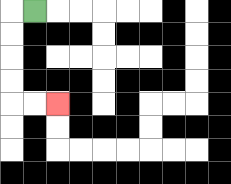{'start': '[1, 0]', 'end': '[2, 4]', 'path_directions': 'L,D,D,D,D,R,R', 'path_coordinates': '[[1, 0], [0, 0], [0, 1], [0, 2], [0, 3], [0, 4], [1, 4], [2, 4]]'}